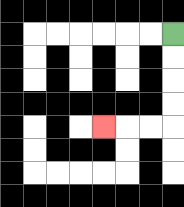{'start': '[7, 1]', 'end': '[4, 5]', 'path_directions': 'D,D,D,D,L,L,L', 'path_coordinates': '[[7, 1], [7, 2], [7, 3], [7, 4], [7, 5], [6, 5], [5, 5], [4, 5]]'}